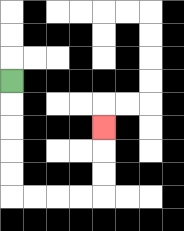{'start': '[0, 3]', 'end': '[4, 5]', 'path_directions': 'D,D,D,D,D,R,R,R,R,U,U,U', 'path_coordinates': '[[0, 3], [0, 4], [0, 5], [0, 6], [0, 7], [0, 8], [1, 8], [2, 8], [3, 8], [4, 8], [4, 7], [4, 6], [4, 5]]'}